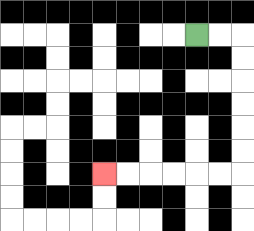{'start': '[8, 1]', 'end': '[4, 7]', 'path_directions': 'R,R,D,D,D,D,D,D,L,L,L,L,L,L', 'path_coordinates': '[[8, 1], [9, 1], [10, 1], [10, 2], [10, 3], [10, 4], [10, 5], [10, 6], [10, 7], [9, 7], [8, 7], [7, 7], [6, 7], [5, 7], [4, 7]]'}